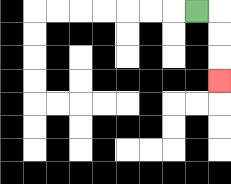{'start': '[8, 0]', 'end': '[9, 3]', 'path_directions': 'R,D,D,D', 'path_coordinates': '[[8, 0], [9, 0], [9, 1], [9, 2], [9, 3]]'}